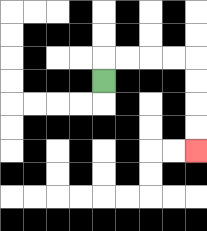{'start': '[4, 3]', 'end': '[8, 6]', 'path_directions': 'U,R,R,R,R,D,D,D,D', 'path_coordinates': '[[4, 3], [4, 2], [5, 2], [6, 2], [7, 2], [8, 2], [8, 3], [8, 4], [8, 5], [8, 6]]'}